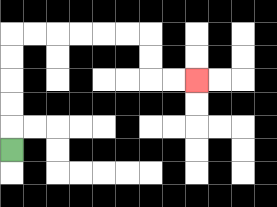{'start': '[0, 6]', 'end': '[8, 3]', 'path_directions': 'U,U,U,U,U,R,R,R,R,R,R,D,D,R,R', 'path_coordinates': '[[0, 6], [0, 5], [0, 4], [0, 3], [0, 2], [0, 1], [1, 1], [2, 1], [3, 1], [4, 1], [5, 1], [6, 1], [6, 2], [6, 3], [7, 3], [8, 3]]'}